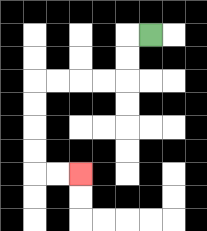{'start': '[6, 1]', 'end': '[3, 7]', 'path_directions': 'L,D,D,L,L,L,L,D,D,D,D,R,R', 'path_coordinates': '[[6, 1], [5, 1], [5, 2], [5, 3], [4, 3], [3, 3], [2, 3], [1, 3], [1, 4], [1, 5], [1, 6], [1, 7], [2, 7], [3, 7]]'}